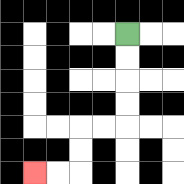{'start': '[5, 1]', 'end': '[1, 7]', 'path_directions': 'D,D,D,D,L,L,D,D,L,L', 'path_coordinates': '[[5, 1], [5, 2], [5, 3], [5, 4], [5, 5], [4, 5], [3, 5], [3, 6], [3, 7], [2, 7], [1, 7]]'}